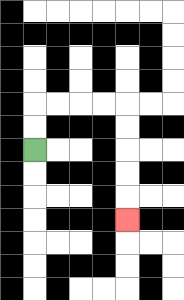{'start': '[1, 6]', 'end': '[5, 9]', 'path_directions': 'U,U,R,R,R,R,D,D,D,D,D', 'path_coordinates': '[[1, 6], [1, 5], [1, 4], [2, 4], [3, 4], [4, 4], [5, 4], [5, 5], [5, 6], [5, 7], [5, 8], [5, 9]]'}